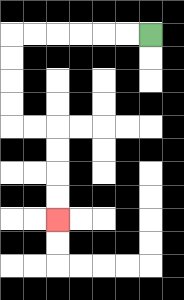{'start': '[6, 1]', 'end': '[2, 9]', 'path_directions': 'L,L,L,L,L,L,D,D,D,D,R,R,D,D,D,D', 'path_coordinates': '[[6, 1], [5, 1], [4, 1], [3, 1], [2, 1], [1, 1], [0, 1], [0, 2], [0, 3], [0, 4], [0, 5], [1, 5], [2, 5], [2, 6], [2, 7], [2, 8], [2, 9]]'}